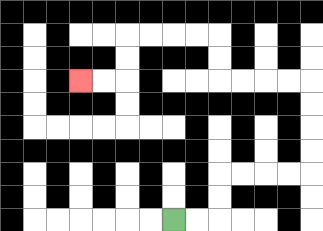{'start': '[7, 9]', 'end': '[3, 3]', 'path_directions': 'R,R,U,U,R,R,R,R,U,U,U,U,L,L,L,L,U,U,L,L,L,L,D,D,L,L', 'path_coordinates': '[[7, 9], [8, 9], [9, 9], [9, 8], [9, 7], [10, 7], [11, 7], [12, 7], [13, 7], [13, 6], [13, 5], [13, 4], [13, 3], [12, 3], [11, 3], [10, 3], [9, 3], [9, 2], [9, 1], [8, 1], [7, 1], [6, 1], [5, 1], [5, 2], [5, 3], [4, 3], [3, 3]]'}